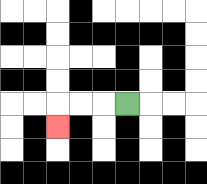{'start': '[5, 4]', 'end': '[2, 5]', 'path_directions': 'L,L,L,D', 'path_coordinates': '[[5, 4], [4, 4], [3, 4], [2, 4], [2, 5]]'}